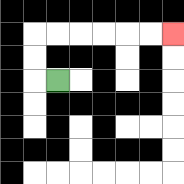{'start': '[2, 3]', 'end': '[7, 1]', 'path_directions': 'L,U,U,R,R,R,R,R,R', 'path_coordinates': '[[2, 3], [1, 3], [1, 2], [1, 1], [2, 1], [3, 1], [4, 1], [5, 1], [6, 1], [7, 1]]'}